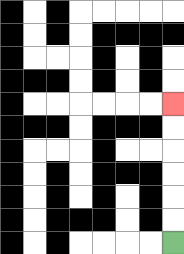{'start': '[7, 10]', 'end': '[7, 4]', 'path_directions': 'U,U,U,U,U,U', 'path_coordinates': '[[7, 10], [7, 9], [7, 8], [7, 7], [7, 6], [7, 5], [7, 4]]'}